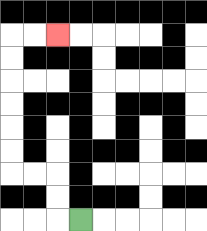{'start': '[3, 9]', 'end': '[2, 1]', 'path_directions': 'L,U,U,L,L,U,U,U,U,U,U,R,R', 'path_coordinates': '[[3, 9], [2, 9], [2, 8], [2, 7], [1, 7], [0, 7], [0, 6], [0, 5], [0, 4], [0, 3], [0, 2], [0, 1], [1, 1], [2, 1]]'}